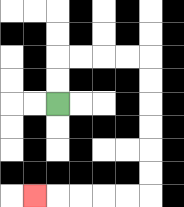{'start': '[2, 4]', 'end': '[1, 8]', 'path_directions': 'U,U,R,R,R,R,D,D,D,D,D,D,L,L,L,L,L', 'path_coordinates': '[[2, 4], [2, 3], [2, 2], [3, 2], [4, 2], [5, 2], [6, 2], [6, 3], [6, 4], [6, 5], [6, 6], [6, 7], [6, 8], [5, 8], [4, 8], [3, 8], [2, 8], [1, 8]]'}